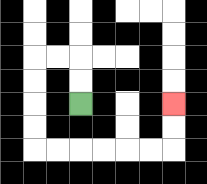{'start': '[3, 4]', 'end': '[7, 4]', 'path_directions': 'U,U,L,L,D,D,D,D,R,R,R,R,R,R,U,U', 'path_coordinates': '[[3, 4], [3, 3], [3, 2], [2, 2], [1, 2], [1, 3], [1, 4], [1, 5], [1, 6], [2, 6], [3, 6], [4, 6], [5, 6], [6, 6], [7, 6], [7, 5], [7, 4]]'}